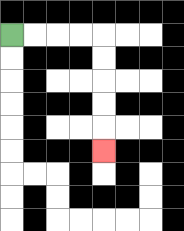{'start': '[0, 1]', 'end': '[4, 6]', 'path_directions': 'R,R,R,R,D,D,D,D,D', 'path_coordinates': '[[0, 1], [1, 1], [2, 1], [3, 1], [4, 1], [4, 2], [4, 3], [4, 4], [4, 5], [4, 6]]'}